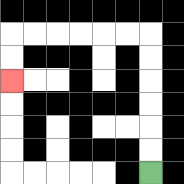{'start': '[6, 7]', 'end': '[0, 3]', 'path_directions': 'U,U,U,U,U,U,L,L,L,L,L,L,D,D', 'path_coordinates': '[[6, 7], [6, 6], [6, 5], [6, 4], [6, 3], [6, 2], [6, 1], [5, 1], [4, 1], [3, 1], [2, 1], [1, 1], [0, 1], [0, 2], [0, 3]]'}